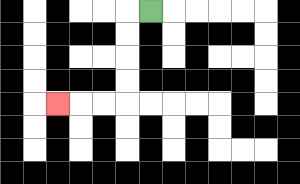{'start': '[6, 0]', 'end': '[2, 4]', 'path_directions': 'L,D,D,D,D,L,L,L', 'path_coordinates': '[[6, 0], [5, 0], [5, 1], [5, 2], [5, 3], [5, 4], [4, 4], [3, 4], [2, 4]]'}